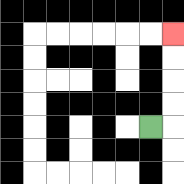{'start': '[6, 5]', 'end': '[7, 1]', 'path_directions': 'R,U,U,U,U', 'path_coordinates': '[[6, 5], [7, 5], [7, 4], [7, 3], [7, 2], [7, 1]]'}